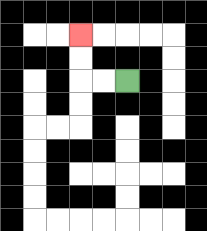{'start': '[5, 3]', 'end': '[3, 1]', 'path_directions': 'L,L,U,U', 'path_coordinates': '[[5, 3], [4, 3], [3, 3], [3, 2], [3, 1]]'}